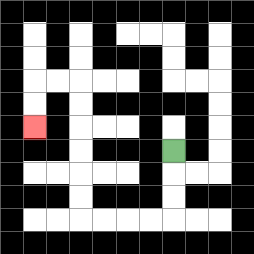{'start': '[7, 6]', 'end': '[1, 5]', 'path_directions': 'D,D,D,L,L,L,L,U,U,U,U,U,U,L,L,D,D', 'path_coordinates': '[[7, 6], [7, 7], [7, 8], [7, 9], [6, 9], [5, 9], [4, 9], [3, 9], [3, 8], [3, 7], [3, 6], [3, 5], [3, 4], [3, 3], [2, 3], [1, 3], [1, 4], [1, 5]]'}